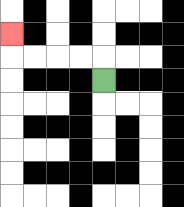{'start': '[4, 3]', 'end': '[0, 1]', 'path_directions': 'U,L,L,L,L,U', 'path_coordinates': '[[4, 3], [4, 2], [3, 2], [2, 2], [1, 2], [0, 2], [0, 1]]'}